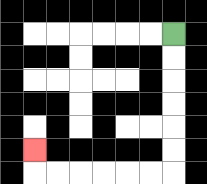{'start': '[7, 1]', 'end': '[1, 6]', 'path_directions': 'D,D,D,D,D,D,L,L,L,L,L,L,U', 'path_coordinates': '[[7, 1], [7, 2], [7, 3], [7, 4], [7, 5], [7, 6], [7, 7], [6, 7], [5, 7], [4, 7], [3, 7], [2, 7], [1, 7], [1, 6]]'}